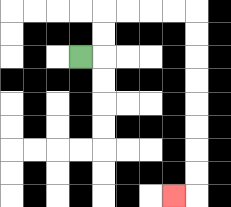{'start': '[3, 2]', 'end': '[7, 8]', 'path_directions': 'R,U,U,R,R,R,R,D,D,D,D,D,D,D,D,L', 'path_coordinates': '[[3, 2], [4, 2], [4, 1], [4, 0], [5, 0], [6, 0], [7, 0], [8, 0], [8, 1], [8, 2], [8, 3], [8, 4], [8, 5], [8, 6], [8, 7], [8, 8], [7, 8]]'}